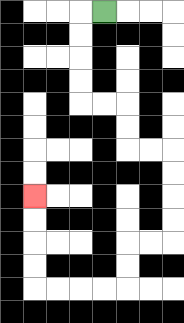{'start': '[4, 0]', 'end': '[1, 8]', 'path_directions': 'L,D,D,D,D,R,R,D,D,R,R,D,D,D,D,L,L,D,D,L,L,L,L,U,U,U,U', 'path_coordinates': '[[4, 0], [3, 0], [3, 1], [3, 2], [3, 3], [3, 4], [4, 4], [5, 4], [5, 5], [5, 6], [6, 6], [7, 6], [7, 7], [7, 8], [7, 9], [7, 10], [6, 10], [5, 10], [5, 11], [5, 12], [4, 12], [3, 12], [2, 12], [1, 12], [1, 11], [1, 10], [1, 9], [1, 8]]'}